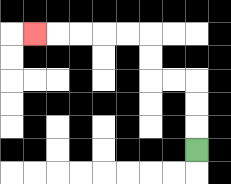{'start': '[8, 6]', 'end': '[1, 1]', 'path_directions': 'U,U,U,L,L,U,U,L,L,L,L,L', 'path_coordinates': '[[8, 6], [8, 5], [8, 4], [8, 3], [7, 3], [6, 3], [6, 2], [6, 1], [5, 1], [4, 1], [3, 1], [2, 1], [1, 1]]'}